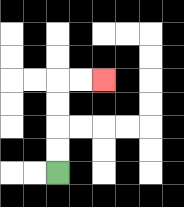{'start': '[2, 7]', 'end': '[4, 3]', 'path_directions': 'U,U,U,U,R,R', 'path_coordinates': '[[2, 7], [2, 6], [2, 5], [2, 4], [2, 3], [3, 3], [4, 3]]'}